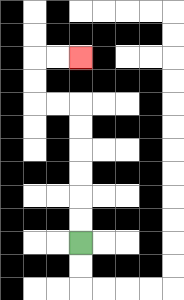{'start': '[3, 10]', 'end': '[3, 2]', 'path_directions': 'U,U,U,U,U,U,L,L,U,U,R,R', 'path_coordinates': '[[3, 10], [3, 9], [3, 8], [3, 7], [3, 6], [3, 5], [3, 4], [2, 4], [1, 4], [1, 3], [1, 2], [2, 2], [3, 2]]'}